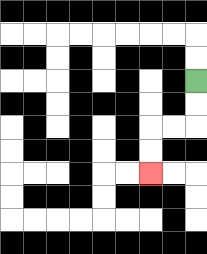{'start': '[8, 3]', 'end': '[6, 7]', 'path_directions': 'D,D,L,L,D,D', 'path_coordinates': '[[8, 3], [8, 4], [8, 5], [7, 5], [6, 5], [6, 6], [6, 7]]'}